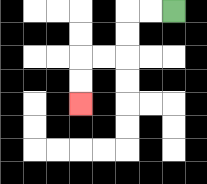{'start': '[7, 0]', 'end': '[3, 4]', 'path_directions': 'L,L,D,D,L,L,D,D', 'path_coordinates': '[[7, 0], [6, 0], [5, 0], [5, 1], [5, 2], [4, 2], [3, 2], [3, 3], [3, 4]]'}